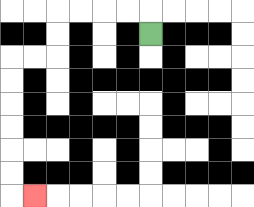{'start': '[6, 1]', 'end': '[1, 8]', 'path_directions': 'U,L,L,L,L,D,D,L,L,D,D,D,D,D,D,R', 'path_coordinates': '[[6, 1], [6, 0], [5, 0], [4, 0], [3, 0], [2, 0], [2, 1], [2, 2], [1, 2], [0, 2], [0, 3], [0, 4], [0, 5], [0, 6], [0, 7], [0, 8], [1, 8]]'}